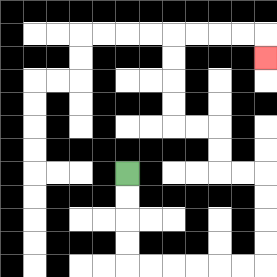{'start': '[5, 7]', 'end': '[11, 2]', 'path_directions': 'D,D,D,D,R,R,R,R,R,R,U,U,U,U,L,L,U,U,L,L,U,U,U,U,R,R,R,R,D', 'path_coordinates': '[[5, 7], [5, 8], [5, 9], [5, 10], [5, 11], [6, 11], [7, 11], [8, 11], [9, 11], [10, 11], [11, 11], [11, 10], [11, 9], [11, 8], [11, 7], [10, 7], [9, 7], [9, 6], [9, 5], [8, 5], [7, 5], [7, 4], [7, 3], [7, 2], [7, 1], [8, 1], [9, 1], [10, 1], [11, 1], [11, 2]]'}